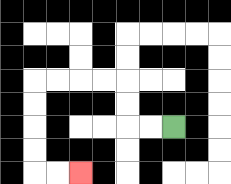{'start': '[7, 5]', 'end': '[3, 7]', 'path_directions': 'L,L,U,U,L,L,L,L,D,D,D,D,R,R', 'path_coordinates': '[[7, 5], [6, 5], [5, 5], [5, 4], [5, 3], [4, 3], [3, 3], [2, 3], [1, 3], [1, 4], [1, 5], [1, 6], [1, 7], [2, 7], [3, 7]]'}